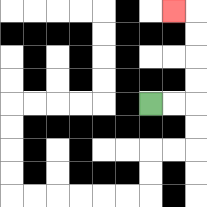{'start': '[6, 4]', 'end': '[7, 0]', 'path_directions': 'R,R,U,U,U,U,L', 'path_coordinates': '[[6, 4], [7, 4], [8, 4], [8, 3], [8, 2], [8, 1], [8, 0], [7, 0]]'}